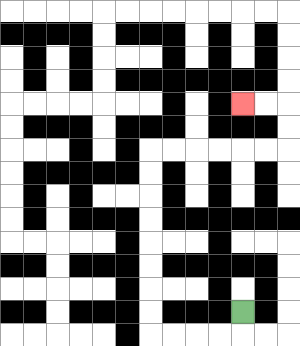{'start': '[10, 13]', 'end': '[10, 4]', 'path_directions': 'D,L,L,L,L,U,U,U,U,U,U,U,U,R,R,R,R,R,R,U,U,L,L', 'path_coordinates': '[[10, 13], [10, 14], [9, 14], [8, 14], [7, 14], [6, 14], [6, 13], [6, 12], [6, 11], [6, 10], [6, 9], [6, 8], [6, 7], [6, 6], [7, 6], [8, 6], [9, 6], [10, 6], [11, 6], [12, 6], [12, 5], [12, 4], [11, 4], [10, 4]]'}